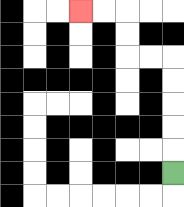{'start': '[7, 7]', 'end': '[3, 0]', 'path_directions': 'U,U,U,U,U,L,L,U,U,L,L', 'path_coordinates': '[[7, 7], [7, 6], [7, 5], [7, 4], [7, 3], [7, 2], [6, 2], [5, 2], [5, 1], [5, 0], [4, 0], [3, 0]]'}